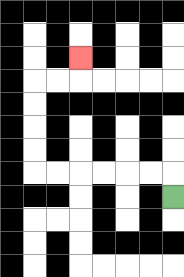{'start': '[7, 8]', 'end': '[3, 2]', 'path_directions': 'U,L,L,L,L,L,L,U,U,U,U,R,R,U', 'path_coordinates': '[[7, 8], [7, 7], [6, 7], [5, 7], [4, 7], [3, 7], [2, 7], [1, 7], [1, 6], [1, 5], [1, 4], [1, 3], [2, 3], [3, 3], [3, 2]]'}